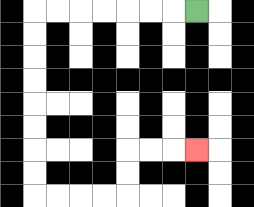{'start': '[8, 0]', 'end': '[8, 6]', 'path_directions': 'L,L,L,L,L,L,L,D,D,D,D,D,D,D,D,R,R,R,R,U,U,R,R,R', 'path_coordinates': '[[8, 0], [7, 0], [6, 0], [5, 0], [4, 0], [3, 0], [2, 0], [1, 0], [1, 1], [1, 2], [1, 3], [1, 4], [1, 5], [1, 6], [1, 7], [1, 8], [2, 8], [3, 8], [4, 8], [5, 8], [5, 7], [5, 6], [6, 6], [7, 6], [8, 6]]'}